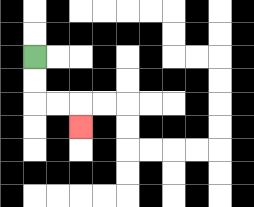{'start': '[1, 2]', 'end': '[3, 5]', 'path_directions': 'D,D,R,R,D', 'path_coordinates': '[[1, 2], [1, 3], [1, 4], [2, 4], [3, 4], [3, 5]]'}